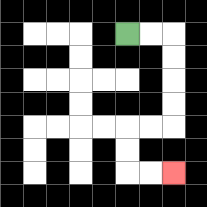{'start': '[5, 1]', 'end': '[7, 7]', 'path_directions': 'R,R,D,D,D,D,L,L,D,D,R,R', 'path_coordinates': '[[5, 1], [6, 1], [7, 1], [7, 2], [7, 3], [7, 4], [7, 5], [6, 5], [5, 5], [5, 6], [5, 7], [6, 7], [7, 7]]'}